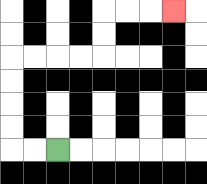{'start': '[2, 6]', 'end': '[7, 0]', 'path_directions': 'L,L,U,U,U,U,R,R,R,R,U,U,R,R,R', 'path_coordinates': '[[2, 6], [1, 6], [0, 6], [0, 5], [0, 4], [0, 3], [0, 2], [1, 2], [2, 2], [3, 2], [4, 2], [4, 1], [4, 0], [5, 0], [6, 0], [7, 0]]'}